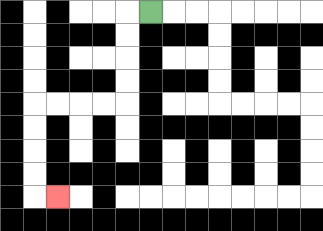{'start': '[6, 0]', 'end': '[2, 8]', 'path_directions': 'L,D,D,D,D,L,L,L,L,D,D,D,D,R', 'path_coordinates': '[[6, 0], [5, 0], [5, 1], [5, 2], [5, 3], [5, 4], [4, 4], [3, 4], [2, 4], [1, 4], [1, 5], [1, 6], [1, 7], [1, 8], [2, 8]]'}